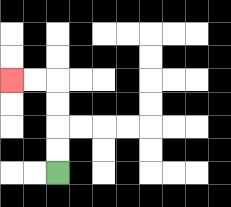{'start': '[2, 7]', 'end': '[0, 3]', 'path_directions': 'U,U,U,U,L,L', 'path_coordinates': '[[2, 7], [2, 6], [2, 5], [2, 4], [2, 3], [1, 3], [0, 3]]'}